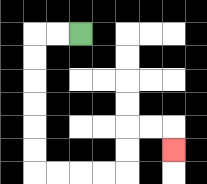{'start': '[3, 1]', 'end': '[7, 6]', 'path_directions': 'L,L,D,D,D,D,D,D,R,R,R,R,U,U,R,R,D', 'path_coordinates': '[[3, 1], [2, 1], [1, 1], [1, 2], [1, 3], [1, 4], [1, 5], [1, 6], [1, 7], [2, 7], [3, 7], [4, 7], [5, 7], [5, 6], [5, 5], [6, 5], [7, 5], [7, 6]]'}